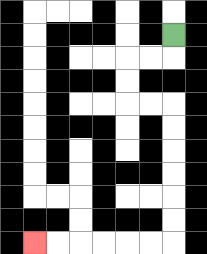{'start': '[7, 1]', 'end': '[1, 10]', 'path_directions': 'D,L,L,D,D,R,R,D,D,D,D,D,D,L,L,L,L,L,L', 'path_coordinates': '[[7, 1], [7, 2], [6, 2], [5, 2], [5, 3], [5, 4], [6, 4], [7, 4], [7, 5], [7, 6], [7, 7], [7, 8], [7, 9], [7, 10], [6, 10], [5, 10], [4, 10], [3, 10], [2, 10], [1, 10]]'}